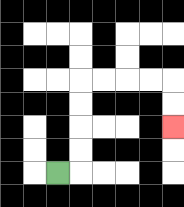{'start': '[2, 7]', 'end': '[7, 5]', 'path_directions': 'R,U,U,U,U,R,R,R,R,D,D', 'path_coordinates': '[[2, 7], [3, 7], [3, 6], [3, 5], [3, 4], [3, 3], [4, 3], [5, 3], [6, 3], [7, 3], [7, 4], [7, 5]]'}